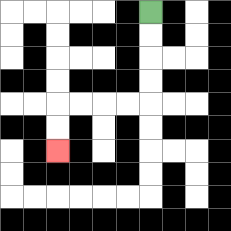{'start': '[6, 0]', 'end': '[2, 6]', 'path_directions': 'D,D,D,D,L,L,L,L,D,D', 'path_coordinates': '[[6, 0], [6, 1], [6, 2], [6, 3], [6, 4], [5, 4], [4, 4], [3, 4], [2, 4], [2, 5], [2, 6]]'}